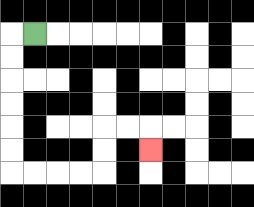{'start': '[1, 1]', 'end': '[6, 6]', 'path_directions': 'L,D,D,D,D,D,D,R,R,R,R,U,U,R,R,D', 'path_coordinates': '[[1, 1], [0, 1], [0, 2], [0, 3], [0, 4], [0, 5], [0, 6], [0, 7], [1, 7], [2, 7], [3, 7], [4, 7], [4, 6], [4, 5], [5, 5], [6, 5], [6, 6]]'}